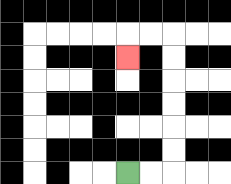{'start': '[5, 7]', 'end': '[5, 2]', 'path_directions': 'R,R,U,U,U,U,U,U,L,L,D', 'path_coordinates': '[[5, 7], [6, 7], [7, 7], [7, 6], [7, 5], [7, 4], [7, 3], [7, 2], [7, 1], [6, 1], [5, 1], [5, 2]]'}